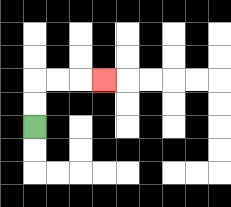{'start': '[1, 5]', 'end': '[4, 3]', 'path_directions': 'U,U,R,R,R', 'path_coordinates': '[[1, 5], [1, 4], [1, 3], [2, 3], [3, 3], [4, 3]]'}